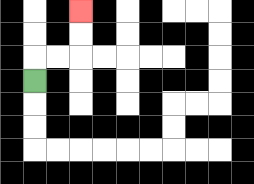{'start': '[1, 3]', 'end': '[3, 0]', 'path_directions': 'U,R,R,U,U', 'path_coordinates': '[[1, 3], [1, 2], [2, 2], [3, 2], [3, 1], [3, 0]]'}